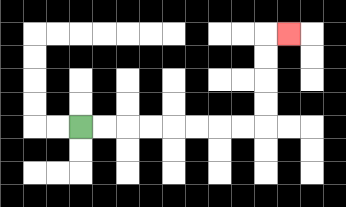{'start': '[3, 5]', 'end': '[12, 1]', 'path_directions': 'R,R,R,R,R,R,R,R,U,U,U,U,R', 'path_coordinates': '[[3, 5], [4, 5], [5, 5], [6, 5], [7, 5], [8, 5], [9, 5], [10, 5], [11, 5], [11, 4], [11, 3], [11, 2], [11, 1], [12, 1]]'}